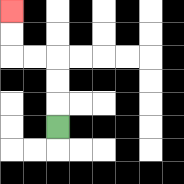{'start': '[2, 5]', 'end': '[0, 0]', 'path_directions': 'U,U,U,L,L,U,U', 'path_coordinates': '[[2, 5], [2, 4], [2, 3], [2, 2], [1, 2], [0, 2], [0, 1], [0, 0]]'}